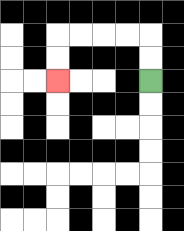{'start': '[6, 3]', 'end': '[2, 3]', 'path_directions': 'U,U,L,L,L,L,D,D', 'path_coordinates': '[[6, 3], [6, 2], [6, 1], [5, 1], [4, 1], [3, 1], [2, 1], [2, 2], [2, 3]]'}